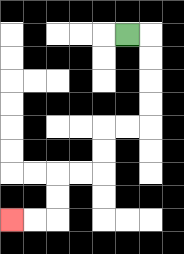{'start': '[5, 1]', 'end': '[0, 9]', 'path_directions': 'R,D,D,D,D,L,L,D,D,L,L,D,D,L,L', 'path_coordinates': '[[5, 1], [6, 1], [6, 2], [6, 3], [6, 4], [6, 5], [5, 5], [4, 5], [4, 6], [4, 7], [3, 7], [2, 7], [2, 8], [2, 9], [1, 9], [0, 9]]'}